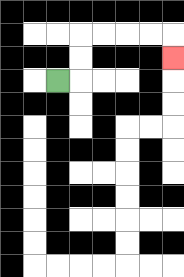{'start': '[2, 3]', 'end': '[7, 2]', 'path_directions': 'R,U,U,R,R,R,R,D', 'path_coordinates': '[[2, 3], [3, 3], [3, 2], [3, 1], [4, 1], [5, 1], [6, 1], [7, 1], [7, 2]]'}